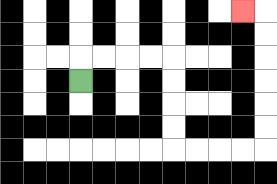{'start': '[3, 3]', 'end': '[10, 0]', 'path_directions': 'U,R,R,R,R,D,D,D,D,R,R,R,R,U,U,U,U,U,U,L', 'path_coordinates': '[[3, 3], [3, 2], [4, 2], [5, 2], [6, 2], [7, 2], [7, 3], [7, 4], [7, 5], [7, 6], [8, 6], [9, 6], [10, 6], [11, 6], [11, 5], [11, 4], [11, 3], [11, 2], [11, 1], [11, 0], [10, 0]]'}